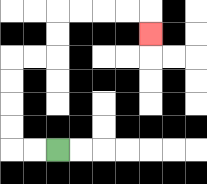{'start': '[2, 6]', 'end': '[6, 1]', 'path_directions': 'L,L,U,U,U,U,R,R,U,U,R,R,R,R,D', 'path_coordinates': '[[2, 6], [1, 6], [0, 6], [0, 5], [0, 4], [0, 3], [0, 2], [1, 2], [2, 2], [2, 1], [2, 0], [3, 0], [4, 0], [5, 0], [6, 0], [6, 1]]'}